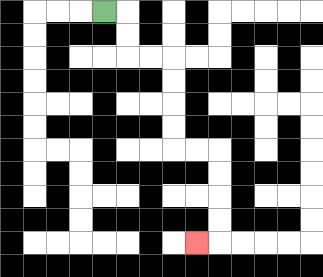{'start': '[4, 0]', 'end': '[8, 10]', 'path_directions': 'R,D,D,R,R,D,D,D,D,R,R,D,D,D,D,L', 'path_coordinates': '[[4, 0], [5, 0], [5, 1], [5, 2], [6, 2], [7, 2], [7, 3], [7, 4], [7, 5], [7, 6], [8, 6], [9, 6], [9, 7], [9, 8], [9, 9], [9, 10], [8, 10]]'}